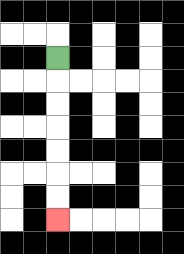{'start': '[2, 2]', 'end': '[2, 9]', 'path_directions': 'D,D,D,D,D,D,D', 'path_coordinates': '[[2, 2], [2, 3], [2, 4], [2, 5], [2, 6], [2, 7], [2, 8], [2, 9]]'}